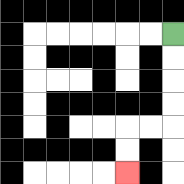{'start': '[7, 1]', 'end': '[5, 7]', 'path_directions': 'D,D,D,D,L,L,D,D', 'path_coordinates': '[[7, 1], [7, 2], [7, 3], [7, 4], [7, 5], [6, 5], [5, 5], [5, 6], [5, 7]]'}